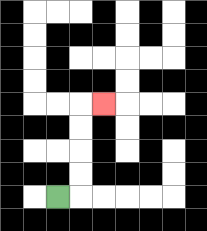{'start': '[2, 8]', 'end': '[4, 4]', 'path_directions': 'R,U,U,U,U,R', 'path_coordinates': '[[2, 8], [3, 8], [3, 7], [3, 6], [3, 5], [3, 4], [4, 4]]'}